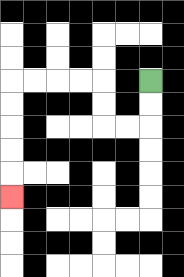{'start': '[6, 3]', 'end': '[0, 8]', 'path_directions': 'D,D,L,L,U,U,L,L,L,L,D,D,D,D,D', 'path_coordinates': '[[6, 3], [6, 4], [6, 5], [5, 5], [4, 5], [4, 4], [4, 3], [3, 3], [2, 3], [1, 3], [0, 3], [0, 4], [0, 5], [0, 6], [0, 7], [0, 8]]'}